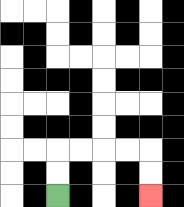{'start': '[2, 8]', 'end': '[6, 8]', 'path_directions': 'U,U,R,R,R,R,D,D', 'path_coordinates': '[[2, 8], [2, 7], [2, 6], [3, 6], [4, 6], [5, 6], [6, 6], [6, 7], [6, 8]]'}